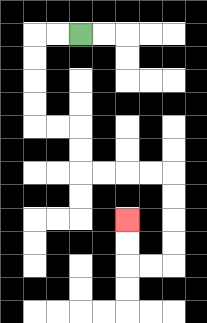{'start': '[3, 1]', 'end': '[5, 9]', 'path_directions': 'L,L,D,D,D,D,R,R,D,D,R,R,R,R,D,D,D,D,L,L,U,U', 'path_coordinates': '[[3, 1], [2, 1], [1, 1], [1, 2], [1, 3], [1, 4], [1, 5], [2, 5], [3, 5], [3, 6], [3, 7], [4, 7], [5, 7], [6, 7], [7, 7], [7, 8], [7, 9], [7, 10], [7, 11], [6, 11], [5, 11], [5, 10], [5, 9]]'}